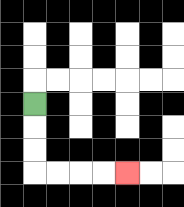{'start': '[1, 4]', 'end': '[5, 7]', 'path_directions': 'D,D,D,R,R,R,R', 'path_coordinates': '[[1, 4], [1, 5], [1, 6], [1, 7], [2, 7], [3, 7], [4, 7], [5, 7]]'}